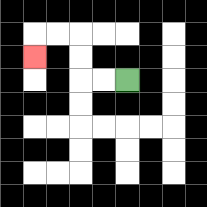{'start': '[5, 3]', 'end': '[1, 2]', 'path_directions': 'L,L,U,U,L,L,D', 'path_coordinates': '[[5, 3], [4, 3], [3, 3], [3, 2], [3, 1], [2, 1], [1, 1], [1, 2]]'}